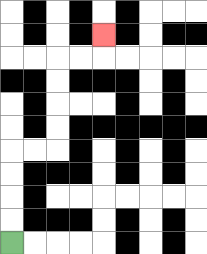{'start': '[0, 10]', 'end': '[4, 1]', 'path_directions': 'U,U,U,U,R,R,U,U,U,U,R,R,U', 'path_coordinates': '[[0, 10], [0, 9], [0, 8], [0, 7], [0, 6], [1, 6], [2, 6], [2, 5], [2, 4], [2, 3], [2, 2], [3, 2], [4, 2], [4, 1]]'}